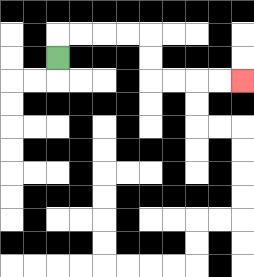{'start': '[2, 2]', 'end': '[10, 3]', 'path_directions': 'U,R,R,R,R,D,D,R,R,R,R', 'path_coordinates': '[[2, 2], [2, 1], [3, 1], [4, 1], [5, 1], [6, 1], [6, 2], [6, 3], [7, 3], [8, 3], [9, 3], [10, 3]]'}